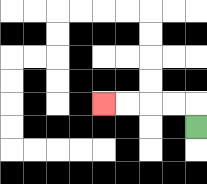{'start': '[8, 5]', 'end': '[4, 4]', 'path_directions': 'U,L,L,L,L', 'path_coordinates': '[[8, 5], [8, 4], [7, 4], [6, 4], [5, 4], [4, 4]]'}